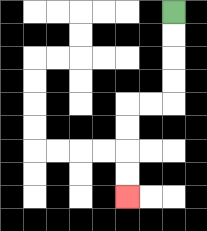{'start': '[7, 0]', 'end': '[5, 8]', 'path_directions': 'D,D,D,D,L,L,D,D,D,D', 'path_coordinates': '[[7, 0], [7, 1], [7, 2], [7, 3], [7, 4], [6, 4], [5, 4], [5, 5], [5, 6], [5, 7], [5, 8]]'}